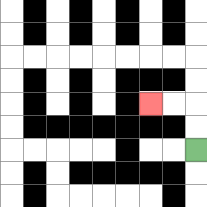{'start': '[8, 6]', 'end': '[6, 4]', 'path_directions': 'U,U,L,L', 'path_coordinates': '[[8, 6], [8, 5], [8, 4], [7, 4], [6, 4]]'}